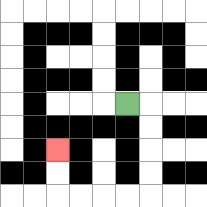{'start': '[5, 4]', 'end': '[2, 6]', 'path_directions': 'R,D,D,D,D,L,L,L,L,U,U', 'path_coordinates': '[[5, 4], [6, 4], [6, 5], [6, 6], [6, 7], [6, 8], [5, 8], [4, 8], [3, 8], [2, 8], [2, 7], [2, 6]]'}